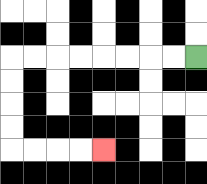{'start': '[8, 2]', 'end': '[4, 6]', 'path_directions': 'L,L,L,L,L,L,L,L,D,D,D,D,R,R,R,R', 'path_coordinates': '[[8, 2], [7, 2], [6, 2], [5, 2], [4, 2], [3, 2], [2, 2], [1, 2], [0, 2], [0, 3], [0, 4], [0, 5], [0, 6], [1, 6], [2, 6], [3, 6], [4, 6]]'}